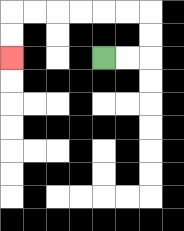{'start': '[4, 2]', 'end': '[0, 2]', 'path_directions': 'R,R,U,U,L,L,L,L,L,L,D,D', 'path_coordinates': '[[4, 2], [5, 2], [6, 2], [6, 1], [6, 0], [5, 0], [4, 0], [3, 0], [2, 0], [1, 0], [0, 0], [0, 1], [0, 2]]'}